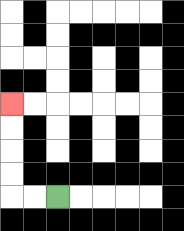{'start': '[2, 8]', 'end': '[0, 4]', 'path_directions': 'L,L,U,U,U,U', 'path_coordinates': '[[2, 8], [1, 8], [0, 8], [0, 7], [0, 6], [0, 5], [0, 4]]'}